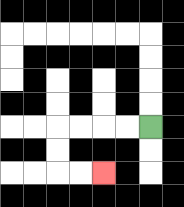{'start': '[6, 5]', 'end': '[4, 7]', 'path_directions': 'L,L,L,L,D,D,R,R', 'path_coordinates': '[[6, 5], [5, 5], [4, 5], [3, 5], [2, 5], [2, 6], [2, 7], [3, 7], [4, 7]]'}